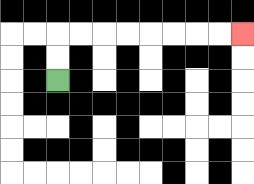{'start': '[2, 3]', 'end': '[10, 1]', 'path_directions': 'U,U,R,R,R,R,R,R,R,R', 'path_coordinates': '[[2, 3], [2, 2], [2, 1], [3, 1], [4, 1], [5, 1], [6, 1], [7, 1], [8, 1], [9, 1], [10, 1]]'}